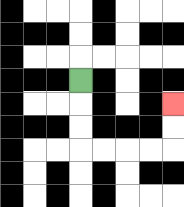{'start': '[3, 3]', 'end': '[7, 4]', 'path_directions': 'D,D,D,R,R,R,R,U,U', 'path_coordinates': '[[3, 3], [3, 4], [3, 5], [3, 6], [4, 6], [5, 6], [6, 6], [7, 6], [7, 5], [7, 4]]'}